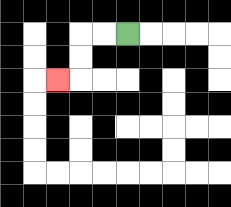{'start': '[5, 1]', 'end': '[2, 3]', 'path_directions': 'L,L,D,D,L', 'path_coordinates': '[[5, 1], [4, 1], [3, 1], [3, 2], [3, 3], [2, 3]]'}